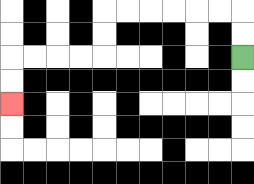{'start': '[10, 2]', 'end': '[0, 4]', 'path_directions': 'U,U,L,L,L,L,L,L,D,D,L,L,L,L,D,D', 'path_coordinates': '[[10, 2], [10, 1], [10, 0], [9, 0], [8, 0], [7, 0], [6, 0], [5, 0], [4, 0], [4, 1], [4, 2], [3, 2], [2, 2], [1, 2], [0, 2], [0, 3], [0, 4]]'}